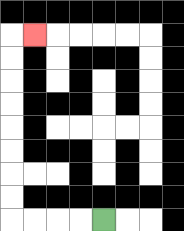{'start': '[4, 9]', 'end': '[1, 1]', 'path_directions': 'L,L,L,L,U,U,U,U,U,U,U,U,R', 'path_coordinates': '[[4, 9], [3, 9], [2, 9], [1, 9], [0, 9], [0, 8], [0, 7], [0, 6], [0, 5], [0, 4], [0, 3], [0, 2], [0, 1], [1, 1]]'}